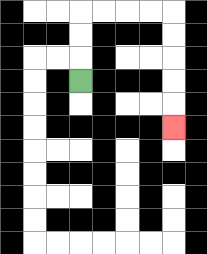{'start': '[3, 3]', 'end': '[7, 5]', 'path_directions': 'U,U,U,R,R,R,R,D,D,D,D,D', 'path_coordinates': '[[3, 3], [3, 2], [3, 1], [3, 0], [4, 0], [5, 0], [6, 0], [7, 0], [7, 1], [7, 2], [7, 3], [7, 4], [7, 5]]'}